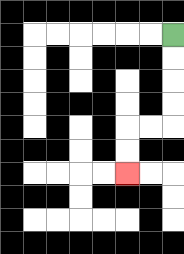{'start': '[7, 1]', 'end': '[5, 7]', 'path_directions': 'D,D,D,D,L,L,D,D', 'path_coordinates': '[[7, 1], [7, 2], [7, 3], [7, 4], [7, 5], [6, 5], [5, 5], [5, 6], [5, 7]]'}